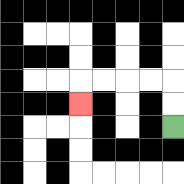{'start': '[7, 5]', 'end': '[3, 4]', 'path_directions': 'U,U,L,L,L,L,D', 'path_coordinates': '[[7, 5], [7, 4], [7, 3], [6, 3], [5, 3], [4, 3], [3, 3], [3, 4]]'}